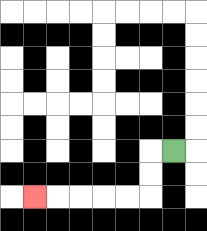{'start': '[7, 6]', 'end': '[1, 8]', 'path_directions': 'L,D,D,L,L,L,L,L', 'path_coordinates': '[[7, 6], [6, 6], [6, 7], [6, 8], [5, 8], [4, 8], [3, 8], [2, 8], [1, 8]]'}